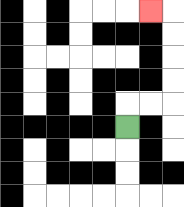{'start': '[5, 5]', 'end': '[6, 0]', 'path_directions': 'U,R,R,U,U,U,U,L', 'path_coordinates': '[[5, 5], [5, 4], [6, 4], [7, 4], [7, 3], [7, 2], [7, 1], [7, 0], [6, 0]]'}